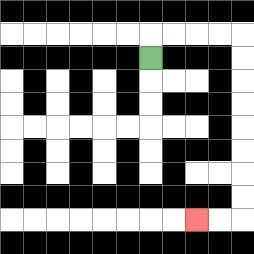{'start': '[6, 2]', 'end': '[8, 9]', 'path_directions': 'U,R,R,R,R,D,D,D,D,D,D,D,D,L,L', 'path_coordinates': '[[6, 2], [6, 1], [7, 1], [8, 1], [9, 1], [10, 1], [10, 2], [10, 3], [10, 4], [10, 5], [10, 6], [10, 7], [10, 8], [10, 9], [9, 9], [8, 9]]'}